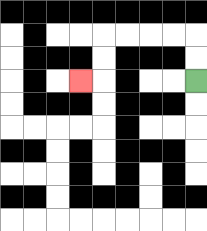{'start': '[8, 3]', 'end': '[3, 3]', 'path_directions': 'U,U,L,L,L,L,D,D,L', 'path_coordinates': '[[8, 3], [8, 2], [8, 1], [7, 1], [6, 1], [5, 1], [4, 1], [4, 2], [4, 3], [3, 3]]'}